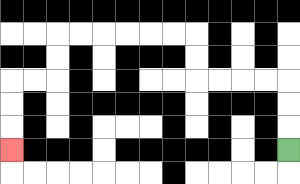{'start': '[12, 6]', 'end': '[0, 6]', 'path_directions': 'U,U,U,L,L,L,L,U,U,L,L,L,L,L,L,D,D,L,L,D,D,D', 'path_coordinates': '[[12, 6], [12, 5], [12, 4], [12, 3], [11, 3], [10, 3], [9, 3], [8, 3], [8, 2], [8, 1], [7, 1], [6, 1], [5, 1], [4, 1], [3, 1], [2, 1], [2, 2], [2, 3], [1, 3], [0, 3], [0, 4], [0, 5], [0, 6]]'}